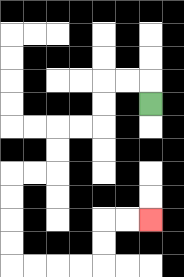{'start': '[6, 4]', 'end': '[6, 9]', 'path_directions': 'U,L,L,D,D,L,L,D,D,L,L,D,D,D,D,R,R,R,R,U,U,R,R', 'path_coordinates': '[[6, 4], [6, 3], [5, 3], [4, 3], [4, 4], [4, 5], [3, 5], [2, 5], [2, 6], [2, 7], [1, 7], [0, 7], [0, 8], [0, 9], [0, 10], [0, 11], [1, 11], [2, 11], [3, 11], [4, 11], [4, 10], [4, 9], [5, 9], [6, 9]]'}